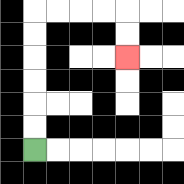{'start': '[1, 6]', 'end': '[5, 2]', 'path_directions': 'U,U,U,U,U,U,R,R,R,R,D,D', 'path_coordinates': '[[1, 6], [1, 5], [1, 4], [1, 3], [1, 2], [1, 1], [1, 0], [2, 0], [3, 0], [4, 0], [5, 0], [5, 1], [5, 2]]'}